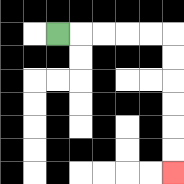{'start': '[2, 1]', 'end': '[7, 7]', 'path_directions': 'R,R,R,R,R,D,D,D,D,D,D', 'path_coordinates': '[[2, 1], [3, 1], [4, 1], [5, 1], [6, 1], [7, 1], [7, 2], [7, 3], [7, 4], [7, 5], [7, 6], [7, 7]]'}